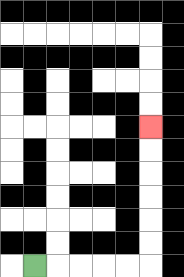{'start': '[1, 11]', 'end': '[6, 5]', 'path_directions': 'R,R,R,R,R,U,U,U,U,U,U', 'path_coordinates': '[[1, 11], [2, 11], [3, 11], [4, 11], [5, 11], [6, 11], [6, 10], [6, 9], [6, 8], [6, 7], [6, 6], [6, 5]]'}